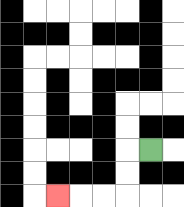{'start': '[6, 6]', 'end': '[2, 8]', 'path_directions': 'L,D,D,L,L,L', 'path_coordinates': '[[6, 6], [5, 6], [5, 7], [5, 8], [4, 8], [3, 8], [2, 8]]'}